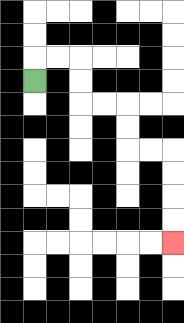{'start': '[1, 3]', 'end': '[7, 10]', 'path_directions': 'U,R,R,D,D,R,R,D,D,R,R,D,D,D,D', 'path_coordinates': '[[1, 3], [1, 2], [2, 2], [3, 2], [3, 3], [3, 4], [4, 4], [5, 4], [5, 5], [5, 6], [6, 6], [7, 6], [7, 7], [7, 8], [7, 9], [7, 10]]'}